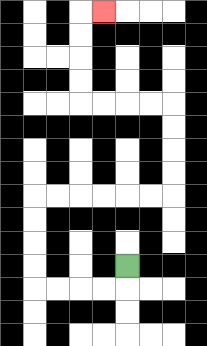{'start': '[5, 11]', 'end': '[4, 0]', 'path_directions': 'D,L,L,L,L,U,U,U,U,R,R,R,R,R,R,U,U,U,U,L,L,L,L,U,U,U,U,R', 'path_coordinates': '[[5, 11], [5, 12], [4, 12], [3, 12], [2, 12], [1, 12], [1, 11], [1, 10], [1, 9], [1, 8], [2, 8], [3, 8], [4, 8], [5, 8], [6, 8], [7, 8], [7, 7], [7, 6], [7, 5], [7, 4], [6, 4], [5, 4], [4, 4], [3, 4], [3, 3], [3, 2], [3, 1], [3, 0], [4, 0]]'}